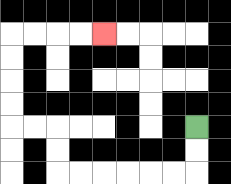{'start': '[8, 5]', 'end': '[4, 1]', 'path_directions': 'D,D,L,L,L,L,L,L,U,U,L,L,U,U,U,U,R,R,R,R', 'path_coordinates': '[[8, 5], [8, 6], [8, 7], [7, 7], [6, 7], [5, 7], [4, 7], [3, 7], [2, 7], [2, 6], [2, 5], [1, 5], [0, 5], [0, 4], [0, 3], [0, 2], [0, 1], [1, 1], [2, 1], [3, 1], [4, 1]]'}